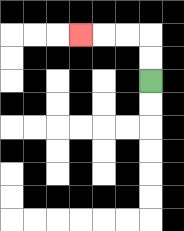{'start': '[6, 3]', 'end': '[3, 1]', 'path_directions': 'U,U,L,L,L', 'path_coordinates': '[[6, 3], [6, 2], [6, 1], [5, 1], [4, 1], [3, 1]]'}